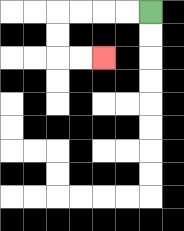{'start': '[6, 0]', 'end': '[4, 2]', 'path_directions': 'L,L,L,L,D,D,R,R', 'path_coordinates': '[[6, 0], [5, 0], [4, 0], [3, 0], [2, 0], [2, 1], [2, 2], [3, 2], [4, 2]]'}